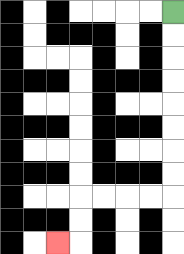{'start': '[7, 0]', 'end': '[2, 10]', 'path_directions': 'D,D,D,D,D,D,D,D,L,L,L,L,D,D,L', 'path_coordinates': '[[7, 0], [7, 1], [7, 2], [7, 3], [7, 4], [7, 5], [7, 6], [7, 7], [7, 8], [6, 8], [5, 8], [4, 8], [3, 8], [3, 9], [3, 10], [2, 10]]'}